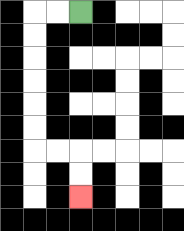{'start': '[3, 0]', 'end': '[3, 8]', 'path_directions': 'L,L,D,D,D,D,D,D,R,R,D,D', 'path_coordinates': '[[3, 0], [2, 0], [1, 0], [1, 1], [1, 2], [1, 3], [1, 4], [1, 5], [1, 6], [2, 6], [3, 6], [3, 7], [3, 8]]'}